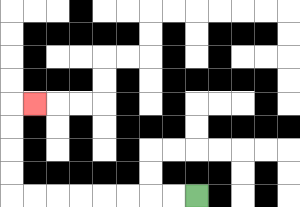{'start': '[8, 8]', 'end': '[1, 4]', 'path_directions': 'L,L,L,L,L,L,L,L,U,U,U,U,R', 'path_coordinates': '[[8, 8], [7, 8], [6, 8], [5, 8], [4, 8], [3, 8], [2, 8], [1, 8], [0, 8], [0, 7], [0, 6], [0, 5], [0, 4], [1, 4]]'}